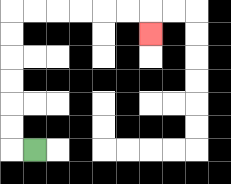{'start': '[1, 6]', 'end': '[6, 1]', 'path_directions': 'L,U,U,U,U,U,U,R,R,R,R,R,R,D', 'path_coordinates': '[[1, 6], [0, 6], [0, 5], [0, 4], [0, 3], [0, 2], [0, 1], [0, 0], [1, 0], [2, 0], [3, 0], [4, 0], [5, 0], [6, 0], [6, 1]]'}